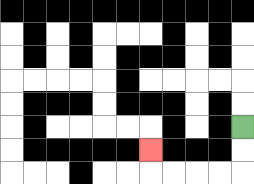{'start': '[10, 5]', 'end': '[6, 6]', 'path_directions': 'D,D,L,L,L,L,U', 'path_coordinates': '[[10, 5], [10, 6], [10, 7], [9, 7], [8, 7], [7, 7], [6, 7], [6, 6]]'}